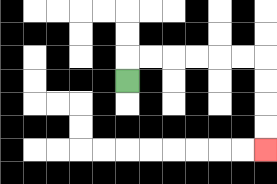{'start': '[5, 3]', 'end': '[11, 6]', 'path_directions': 'U,R,R,R,R,R,R,D,D,D,D', 'path_coordinates': '[[5, 3], [5, 2], [6, 2], [7, 2], [8, 2], [9, 2], [10, 2], [11, 2], [11, 3], [11, 4], [11, 5], [11, 6]]'}